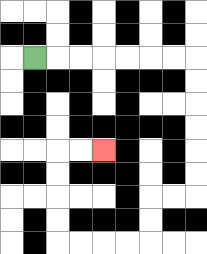{'start': '[1, 2]', 'end': '[4, 6]', 'path_directions': 'R,R,R,R,R,R,R,D,D,D,D,D,D,L,L,D,D,L,L,L,L,U,U,U,U,R,R', 'path_coordinates': '[[1, 2], [2, 2], [3, 2], [4, 2], [5, 2], [6, 2], [7, 2], [8, 2], [8, 3], [8, 4], [8, 5], [8, 6], [8, 7], [8, 8], [7, 8], [6, 8], [6, 9], [6, 10], [5, 10], [4, 10], [3, 10], [2, 10], [2, 9], [2, 8], [2, 7], [2, 6], [3, 6], [4, 6]]'}